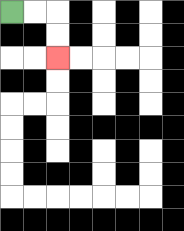{'start': '[0, 0]', 'end': '[2, 2]', 'path_directions': 'R,R,D,D', 'path_coordinates': '[[0, 0], [1, 0], [2, 0], [2, 1], [2, 2]]'}